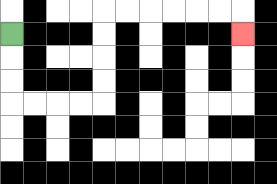{'start': '[0, 1]', 'end': '[10, 1]', 'path_directions': 'D,D,D,R,R,R,R,U,U,U,U,R,R,R,R,R,R,D', 'path_coordinates': '[[0, 1], [0, 2], [0, 3], [0, 4], [1, 4], [2, 4], [3, 4], [4, 4], [4, 3], [4, 2], [4, 1], [4, 0], [5, 0], [6, 0], [7, 0], [8, 0], [9, 0], [10, 0], [10, 1]]'}